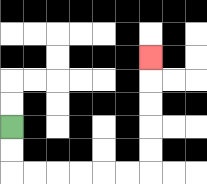{'start': '[0, 5]', 'end': '[6, 2]', 'path_directions': 'D,D,R,R,R,R,R,R,U,U,U,U,U', 'path_coordinates': '[[0, 5], [0, 6], [0, 7], [1, 7], [2, 7], [3, 7], [4, 7], [5, 7], [6, 7], [6, 6], [6, 5], [6, 4], [6, 3], [6, 2]]'}